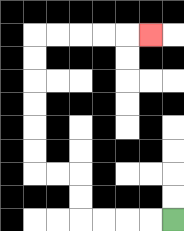{'start': '[7, 9]', 'end': '[6, 1]', 'path_directions': 'L,L,L,L,U,U,L,L,U,U,U,U,U,U,R,R,R,R,R', 'path_coordinates': '[[7, 9], [6, 9], [5, 9], [4, 9], [3, 9], [3, 8], [3, 7], [2, 7], [1, 7], [1, 6], [1, 5], [1, 4], [1, 3], [1, 2], [1, 1], [2, 1], [3, 1], [4, 1], [5, 1], [6, 1]]'}